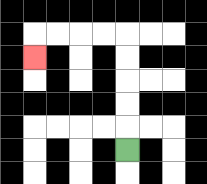{'start': '[5, 6]', 'end': '[1, 2]', 'path_directions': 'U,U,U,U,U,L,L,L,L,D', 'path_coordinates': '[[5, 6], [5, 5], [5, 4], [5, 3], [5, 2], [5, 1], [4, 1], [3, 1], [2, 1], [1, 1], [1, 2]]'}